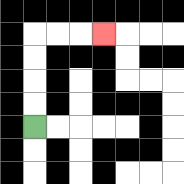{'start': '[1, 5]', 'end': '[4, 1]', 'path_directions': 'U,U,U,U,R,R,R', 'path_coordinates': '[[1, 5], [1, 4], [1, 3], [1, 2], [1, 1], [2, 1], [3, 1], [4, 1]]'}